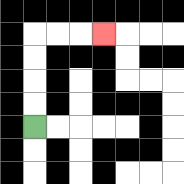{'start': '[1, 5]', 'end': '[4, 1]', 'path_directions': 'U,U,U,U,R,R,R', 'path_coordinates': '[[1, 5], [1, 4], [1, 3], [1, 2], [1, 1], [2, 1], [3, 1], [4, 1]]'}